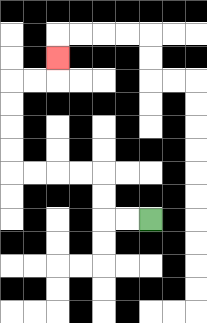{'start': '[6, 9]', 'end': '[2, 2]', 'path_directions': 'L,L,U,U,L,L,L,L,U,U,U,U,R,R,U', 'path_coordinates': '[[6, 9], [5, 9], [4, 9], [4, 8], [4, 7], [3, 7], [2, 7], [1, 7], [0, 7], [0, 6], [0, 5], [0, 4], [0, 3], [1, 3], [2, 3], [2, 2]]'}